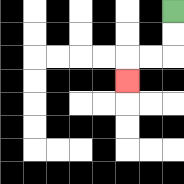{'start': '[7, 0]', 'end': '[5, 3]', 'path_directions': 'D,D,L,L,D', 'path_coordinates': '[[7, 0], [7, 1], [7, 2], [6, 2], [5, 2], [5, 3]]'}